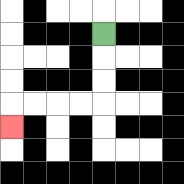{'start': '[4, 1]', 'end': '[0, 5]', 'path_directions': 'D,D,D,L,L,L,L,D', 'path_coordinates': '[[4, 1], [4, 2], [4, 3], [4, 4], [3, 4], [2, 4], [1, 4], [0, 4], [0, 5]]'}